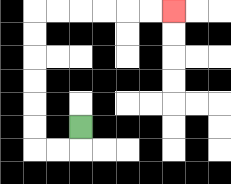{'start': '[3, 5]', 'end': '[7, 0]', 'path_directions': 'D,L,L,U,U,U,U,U,U,R,R,R,R,R,R', 'path_coordinates': '[[3, 5], [3, 6], [2, 6], [1, 6], [1, 5], [1, 4], [1, 3], [1, 2], [1, 1], [1, 0], [2, 0], [3, 0], [4, 0], [5, 0], [6, 0], [7, 0]]'}